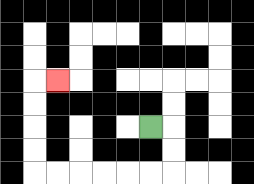{'start': '[6, 5]', 'end': '[2, 3]', 'path_directions': 'R,D,D,L,L,L,L,L,L,U,U,U,U,R', 'path_coordinates': '[[6, 5], [7, 5], [7, 6], [7, 7], [6, 7], [5, 7], [4, 7], [3, 7], [2, 7], [1, 7], [1, 6], [1, 5], [1, 4], [1, 3], [2, 3]]'}